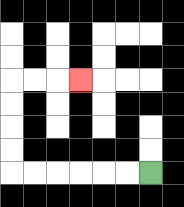{'start': '[6, 7]', 'end': '[3, 3]', 'path_directions': 'L,L,L,L,L,L,U,U,U,U,R,R,R', 'path_coordinates': '[[6, 7], [5, 7], [4, 7], [3, 7], [2, 7], [1, 7], [0, 7], [0, 6], [0, 5], [0, 4], [0, 3], [1, 3], [2, 3], [3, 3]]'}